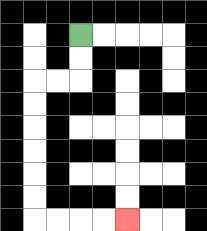{'start': '[3, 1]', 'end': '[5, 9]', 'path_directions': 'D,D,L,L,D,D,D,D,D,D,R,R,R,R', 'path_coordinates': '[[3, 1], [3, 2], [3, 3], [2, 3], [1, 3], [1, 4], [1, 5], [1, 6], [1, 7], [1, 8], [1, 9], [2, 9], [3, 9], [4, 9], [5, 9]]'}